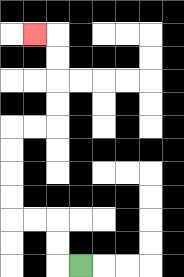{'start': '[3, 11]', 'end': '[1, 1]', 'path_directions': 'L,U,U,L,L,U,U,U,U,R,R,U,U,U,U,L', 'path_coordinates': '[[3, 11], [2, 11], [2, 10], [2, 9], [1, 9], [0, 9], [0, 8], [0, 7], [0, 6], [0, 5], [1, 5], [2, 5], [2, 4], [2, 3], [2, 2], [2, 1], [1, 1]]'}